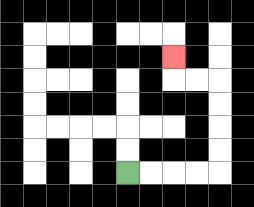{'start': '[5, 7]', 'end': '[7, 2]', 'path_directions': 'R,R,R,R,U,U,U,U,L,L,U', 'path_coordinates': '[[5, 7], [6, 7], [7, 7], [8, 7], [9, 7], [9, 6], [9, 5], [9, 4], [9, 3], [8, 3], [7, 3], [7, 2]]'}